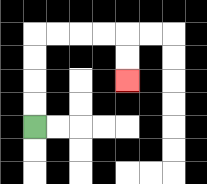{'start': '[1, 5]', 'end': '[5, 3]', 'path_directions': 'U,U,U,U,R,R,R,R,D,D', 'path_coordinates': '[[1, 5], [1, 4], [1, 3], [1, 2], [1, 1], [2, 1], [3, 1], [4, 1], [5, 1], [5, 2], [5, 3]]'}